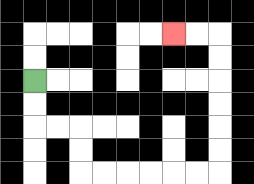{'start': '[1, 3]', 'end': '[7, 1]', 'path_directions': 'D,D,R,R,D,D,R,R,R,R,R,R,U,U,U,U,U,U,L,L', 'path_coordinates': '[[1, 3], [1, 4], [1, 5], [2, 5], [3, 5], [3, 6], [3, 7], [4, 7], [5, 7], [6, 7], [7, 7], [8, 7], [9, 7], [9, 6], [9, 5], [9, 4], [9, 3], [9, 2], [9, 1], [8, 1], [7, 1]]'}